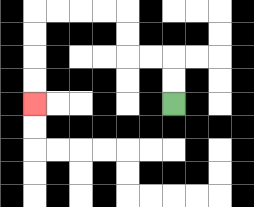{'start': '[7, 4]', 'end': '[1, 4]', 'path_directions': 'U,U,L,L,U,U,L,L,L,L,D,D,D,D', 'path_coordinates': '[[7, 4], [7, 3], [7, 2], [6, 2], [5, 2], [5, 1], [5, 0], [4, 0], [3, 0], [2, 0], [1, 0], [1, 1], [1, 2], [1, 3], [1, 4]]'}